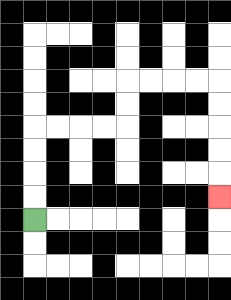{'start': '[1, 9]', 'end': '[9, 8]', 'path_directions': 'U,U,U,U,R,R,R,R,U,U,R,R,R,R,D,D,D,D,D', 'path_coordinates': '[[1, 9], [1, 8], [1, 7], [1, 6], [1, 5], [2, 5], [3, 5], [4, 5], [5, 5], [5, 4], [5, 3], [6, 3], [7, 3], [8, 3], [9, 3], [9, 4], [9, 5], [9, 6], [9, 7], [9, 8]]'}